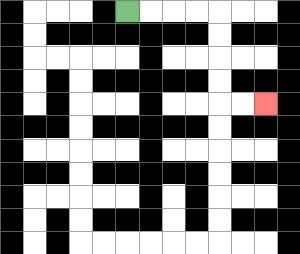{'start': '[5, 0]', 'end': '[11, 4]', 'path_directions': 'R,R,R,R,D,D,D,D,R,R', 'path_coordinates': '[[5, 0], [6, 0], [7, 0], [8, 0], [9, 0], [9, 1], [9, 2], [9, 3], [9, 4], [10, 4], [11, 4]]'}